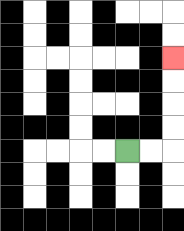{'start': '[5, 6]', 'end': '[7, 2]', 'path_directions': 'R,R,U,U,U,U', 'path_coordinates': '[[5, 6], [6, 6], [7, 6], [7, 5], [7, 4], [7, 3], [7, 2]]'}